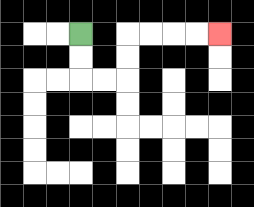{'start': '[3, 1]', 'end': '[9, 1]', 'path_directions': 'D,D,R,R,U,U,R,R,R,R', 'path_coordinates': '[[3, 1], [3, 2], [3, 3], [4, 3], [5, 3], [5, 2], [5, 1], [6, 1], [7, 1], [8, 1], [9, 1]]'}